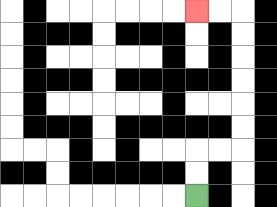{'start': '[8, 8]', 'end': '[8, 0]', 'path_directions': 'U,U,R,R,U,U,U,U,U,U,L,L', 'path_coordinates': '[[8, 8], [8, 7], [8, 6], [9, 6], [10, 6], [10, 5], [10, 4], [10, 3], [10, 2], [10, 1], [10, 0], [9, 0], [8, 0]]'}